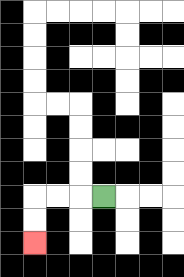{'start': '[4, 8]', 'end': '[1, 10]', 'path_directions': 'L,L,L,D,D', 'path_coordinates': '[[4, 8], [3, 8], [2, 8], [1, 8], [1, 9], [1, 10]]'}